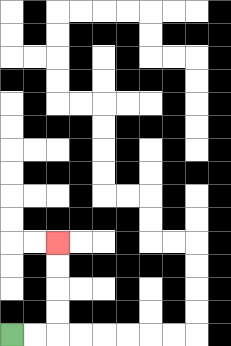{'start': '[0, 14]', 'end': '[2, 10]', 'path_directions': 'R,R,U,U,U,U', 'path_coordinates': '[[0, 14], [1, 14], [2, 14], [2, 13], [2, 12], [2, 11], [2, 10]]'}